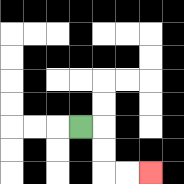{'start': '[3, 5]', 'end': '[6, 7]', 'path_directions': 'R,D,D,R,R', 'path_coordinates': '[[3, 5], [4, 5], [4, 6], [4, 7], [5, 7], [6, 7]]'}